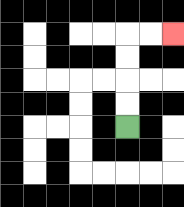{'start': '[5, 5]', 'end': '[7, 1]', 'path_directions': 'U,U,U,U,R,R', 'path_coordinates': '[[5, 5], [5, 4], [5, 3], [5, 2], [5, 1], [6, 1], [7, 1]]'}